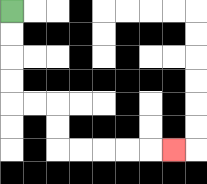{'start': '[0, 0]', 'end': '[7, 6]', 'path_directions': 'D,D,D,D,R,R,D,D,R,R,R,R,R', 'path_coordinates': '[[0, 0], [0, 1], [0, 2], [0, 3], [0, 4], [1, 4], [2, 4], [2, 5], [2, 6], [3, 6], [4, 6], [5, 6], [6, 6], [7, 6]]'}